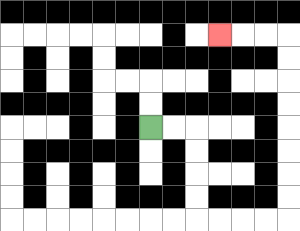{'start': '[6, 5]', 'end': '[9, 1]', 'path_directions': 'R,R,D,D,D,D,R,R,R,R,U,U,U,U,U,U,U,U,L,L,L', 'path_coordinates': '[[6, 5], [7, 5], [8, 5], [8, 6], [8, 7], [8, 8], [8, 9], [9, 9], [10, 9], [11, 9], [12, 9], [12, 8], [12, 7], [12, 6], [12, 5], [12, 4], [12, 3], [12, 2], [12, 1], [11, 1], [10, 1], [9, 1]]'}